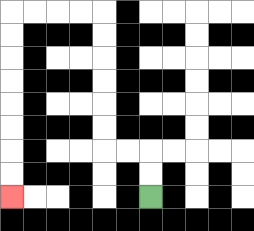{'start': '[6, 8]', 'end': '[0, 8]', 'path_directions': 'U,U,L,L,U,U,U,U,U,U,L,L,L,L,D,D,D,D,D,D,D,D', 'path_coordinates': '[[6, 8], [6, 7], [6, 6], [5, 6], [4, 6], [4, 5], [4, 4], [4, 3], [4, 2], [4, 1], [4, 0], [3, 0], [2, 0], [1, 0], [0, 0], [0, 1], [0, 2], [0, 3], [0, 4], [0, 5], [0, 6], [0, 7], [0, 8]]'}